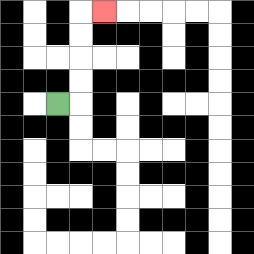{'start': '[2, 4]', 'end': '[4, 0]', 'path_directions': 'R,U,U,U,U,R', 'path_coordinates': '[[2, 4], [3, 4], [3, 3], [3, 2], [3, 1], [3, 0], [4, 0]]'}